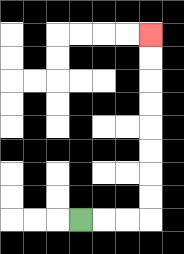{'start': '[3, 9]', 'end': '[6, 1]', 'path_directions': 'R,R,R,U,U,U,U,U,U,U,U', 'path_coordinates': '[[3, 9], [4, 9], [5, 9], [6, 9], [6, 8], [6, 7], [6, 6], [6, 5], [6, 4], [6, 3], [6, 2], [6, 1]]'}